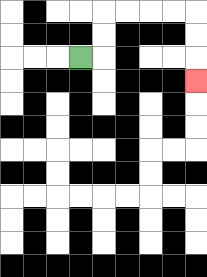{'start': '[3, 2]', 'end': '[8, 3]', 'path_directions': 'R,U,U,R,R,R,R,D,D,D', 'path_coordinates': '[[3, 2], [4, 2], [4, 1], [4, 0], [5, 0], [6, 0], [7, 0], [8, 0], [8, 1], [8, 2], [8, 3]]'}